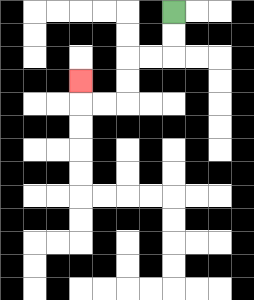{'start': '[7, 0]', 'end': '[3, 3]', 'path_directions': 'D,D,L,L,D,D,L,L,U', 'path_coordinates': '[[7, 0], [7, 1], [7, 2], [6, 2], [5, 2], [5, 3], [5, 4], [4, 4], [3, 4], [3, 3]]'}